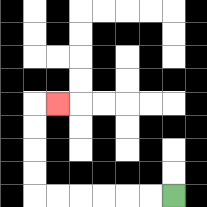{'start': '[7, 8]', 'end': '[2, 4]', 'path_directions': 'L,L,L,L,L,L,U,U,U,U,R', 'path_coordinates': '[[7, 8], [6, 8], [5, 8], [4, 8], [3, 8], [2, 8], [1, 8], [1, 7], [1, 6], [1, 5], [1, 4], [2, 4]]'}